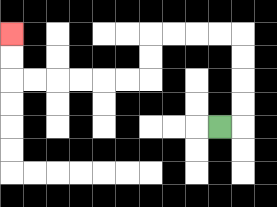{'start': '[9, 5]', 'end': '[0, 1]', 'path_directions': 'R,U,U,U,U,L,L,L,L,D,D,L,L,L,L,L,L,U,U', 'path_coordinates': '[[9, 5], [10, 5], [10, 4], [10, 3], [10, 2], [10, 1], [9, 1], [8, 1], [7, 1], [6, 1], [6, 2], [6, 3], [5, 3], [4, 3], [3, 3], [2, 3], [1, 3], [0, 3], [0, 2], [0, 1]]'}